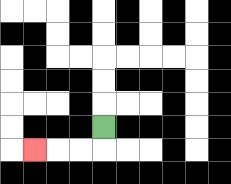{'start': '[4, 5]', 'end': '[1, 6]', 'path_directions': 'D,L,L,L', 'path_coordinates': '[[4, 5], [4, 6], [3, 6], [2, 6], [1, 6]]'}